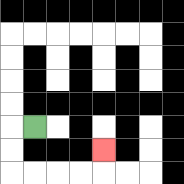{'start': '[1, 5]', 'end': '[4, 6]', 'path_directions': 'L,D,D,R,R,R,R,U', 'path_coordinates': '[[1, 5], [0, 5], [0, 6], [0, 7], [1, 7], [2, 7], [3, 7], [4, 7], [4, 6]]'}